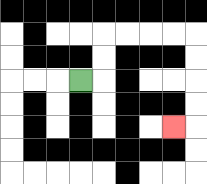{'start': '[3, 3]', 'end': '[7, 5]', 'path_directions': 'R,U,U,R,R,R,R,D,D,D,D,L', 'path_coordinates': '[[3, 3], [4, 3], [4, 2], [4, 1], [5, 1], [6, 1], [7, 1], [8, 1], [8, 2], [8, 3], [8, 4], [8, 5], [7, 5]]'}